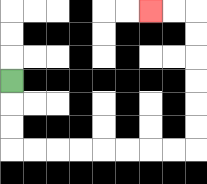{'start': '[0, 3]', 'end': '[6, 0]', 'path_directions': 'D,D,D,R,R,R,R,R,R,R,R,U,U,U,U,U,U,L,L', 'path_coordinates': '[[0, 3], [0, 4], [0, 5], [0, 6], [1, 6], [2, 6], [3, 6], [4, 6], [5, 6], [6, 6], [7, 6], [8, 6], [8, 5], [8, 4], [8, 3], [8, 2], [8, 1], [8, 0], [7, 0], [6, 0]]'}